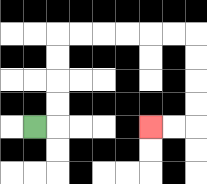{'start': '[1, 5]', 'end': '[6, 5]', 'path_directions': 'R,U,U,U,U,R,R,R,R,R,R,D,D,D,D,L,L', 'path_coordinates': '[[1, 5], [2, 5], [2, 4], [2, 3], [2, 2], [2, 1], [3, 1], [4, 1], [5, 1], [6, 1], [7, 1], [8, 1], [8, 2], [8, 3], [8, 4], [8, 5], [7, 5], [6, 5]]'}